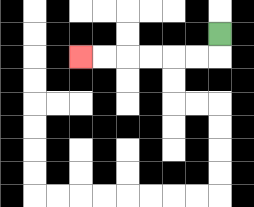{'start': '[9, 1]', 'end': '[3, 2]', 'path_directions': 'D,L,L,L,L,L,L', 'path_coordinates': '[[9, 1], [9, 2], [8, 2], [7, 2], [6, 2], [5, 2], [4, 2], [3, 2]]'}